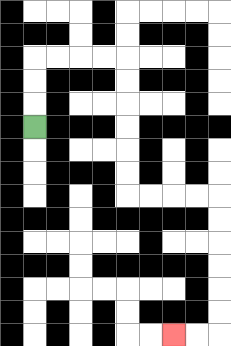{'start': '[1, 5]', 'end': '[7, 14]', 'path_directions': 'U,U,U,R,R,R,R,D,D,D,D,D,D,R,R,R,R,D,D,D,D,D,D,L,L', 'path_coordinates': '[[1, 5], [1, 4], [1, 3], [1, 2], [2, 2], [3, 2], [4, 2], [5, 2], [5, 3], [5, 4], [5, 5], [5, 6], [5, 7], [5, 8], [6, 8], [7, 8], [8, 8], [9, 8], [9, 9], [9, 10], [9, 11], [9, 12], [9, 13], [9, 14], [8, 14], [7, 14]]'}